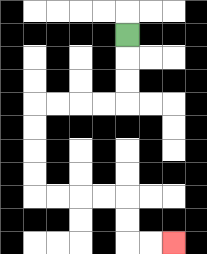{'start': '[5, 1]', 'end': '[7, 10]', 'path_directions': 'D,D,D,L,L,L,L,D,D,D,D,R,R,R,R,D,D,R,R', 'path_coordinates': '[[5, 1], [5, 2], [5, 3], [5, 4], [4, 4], [3, 4], [2, 4], [1, 4], [1, 5], [1, 6], [1, 7], [1, 8], [2, 8], [3, 8], [4, 8], [5, 8], [5, 9], [5, 10], [6, 10], [7, 10]]'}